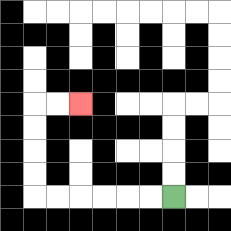{'start': '[7, 8]', 'end': '[3, 4]', 'path_directions': 'L,L,L,L,L,L,U,U,U,U,R,R', 'path_coordinates': '[[7, 8], [6, 8], [5, 8], [4, 8], [3, 8], [2, 8], [1, 8], [1, 7], [1, 6], [1, 5], [1, 4], [2, 4], [3, 4]]'}